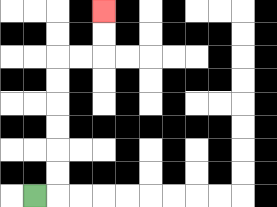{'start': '[1, 8]', 'end': '[4, 0]', 'path_directions': 'R,U,U,U,U,U,U,R,R,U,U', 'path_coordinates': '[[1, 8], [2, 8], [2, 7], [2, 6], [2, 5], [2, 4], [2, 3], [2, 2], [3, 2], [4, 2], [4, 1], [4, 0]]'}